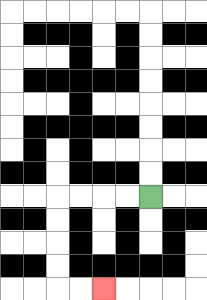{'start': '[6, 8]', 'end': '[4, 12]', 'path_directions': 'L,L,L,L,D,D,D,D,R,R', 'path_coordinates': '[[6, 8], [5, 8], [4, 8], [3, 8], [2, 8], [2, 9], [2, 10], [2, 11], [2, 12], [3, 12], [4, 12]]'}